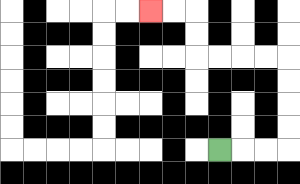{'start': '[9, 6]', 'end': '[6, 0]', 'path_directions': 'R,R,R,U,U,U,U,L,L,L,L,U,U,L,L', 'path_coordinates': '[[9, 6], [10, 6], [11, 6], [12, 6], [12, 5], [12, 4], [12, 3], [12, 2], [11, 2], [10, 2], [9, 2], [8, 2], [8, 1], [8, 0], [7, 0], [6, 0]]'}